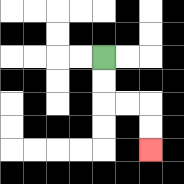{'start': '[4, 2]', 'end': '[6, 6]', 'path_directions': 'D,D,R,R,D,D', 'path_coordinates': '[[4, 2], [4, 3], [4, 4], [5, 4], [6, 4], [6, 5], [6, 6]]'}